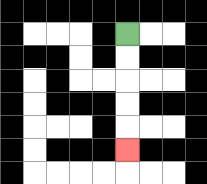{'start': '[5, 1]', 'end': '[5, 6]', 'path_directions': 'D,D,D,D,D', 'path_coordinates': '[[5, 1], [5, 2], [5, 3], [5, 4], [5, 5], [5, 6]]'}